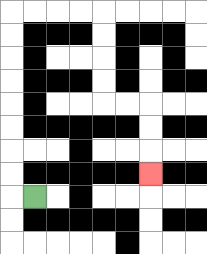{'start': '[1, 8]', 'end': '[6, 7]', 'path_directions': 'L,U,U,U,U,U,U,U,U,R,R,R,R,D,D,D,D,R,R,D,D,D', 'path_coordinates': '[[1, 8], [0, 8], [0, 7], [0, 6], [0, 5], [0, 4], [0, 3], [0, 2], [0, 1], [0, 0], [1, 0], [2, 0], [3, 0], [4, 0], [4, 1], [4, 2], [4, 3], [4, 4], [5, 4], [6, 4], [6, 5], [6, 6], [6, 7]]'}